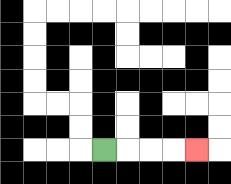{'start': '[4, 6]', 'end': '[8, 6]', 'path_directions': 'R,R,R,R', 'path_coordinates': '[[4, 6], [5, 6], [6, 6], [7, 6], [8, 6]]'}